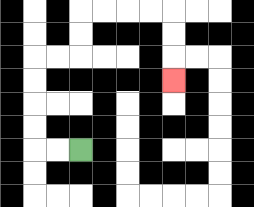{'start': '[3, 6]', 'end': '[7, 3]', 'path_directions': 'L,L,U,U,U,U,R,R,U,U,R,R,R,R,D,D,D', 'path_coordinates': '[[3, 6], [2, 6], [1, 6], [1, 5], [1, 4], [1, 3], [1, 2], [2, 2], [3, 2], [3, 1], [3, 0], [4, 0], [5, 0], [6, 0], [7, 0], [7, 1], [7, 2], [7, 3]]'}